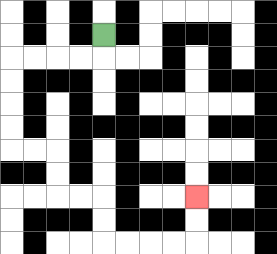{'start': '[4, 1]', 'end': '[8, 8]', 'path_directions': 'D,L,L,L,L,D,D,D,D,R,R,D,D,R,R,D,D,R,R,R,R,U,U', 'path_coordinates': '[[4, 1], [4, 2], [3, 2], [2, 2], [1, 2], [0, 2], [0, 3], [0, 4], [0, 5], [0, 6], [1, 6], [2, 6], [2, 7], [2, 8], [3, 8], [4, 8], [4, 9], [4, 10], [5, 10], [6, 10], [7, 10], [8, 10], [8, 9], [8, 8]]'}